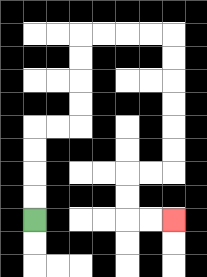{'start': '[1, 9]', 'end': '[7, 9]', 'path_directions': 'U,U,U,U,R,R,U,U,U,U,R,R,R,R,D,D,D,D,D,D,L,L,D,D,R,R', 'path_coordinates': '[[1, 9], [1, 8], [1, 7], [1, 6], [1, 5], [2, 5], [3, 5], [3, 4], [3, 3], [3, 2], [3, 1], [4, 1], [5, 1], [6, 1], [7, 1], [7, 2], [7, 3], [7, 4], [7, 5], [7, 6], [7, 7], [6, 7], [5, 7], [5, 8], [5, 9], [6, 9], [7, 9]]'}